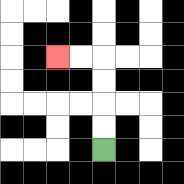{'start': '[4, 6]', 'end': '[2, 2]', 'path_directions': 'U,U,U,U,L,L', 'path_coordinates': '[[4, 6], [4, 5], [4, 4], [4, 3], [4, 2], [3, 2], [2, 2]]'}